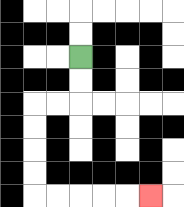{'start': '[3, 2]', 'end': '[6, 8]', 'path_directions': 'D,D,L,L,D,D,D,D,R,R,R,R,R', 'path_coordinates': '[[3, 2], [3, 3], [3, 4], [2, 4], [1, 4], [1, 5], [1, 6], [1, 7], [1, 8], [2, 8], [3, 8], [4, 8], [5, 8], [6, 8]]'}